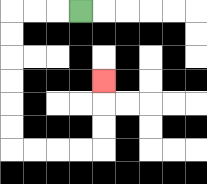{'start': '[3, 0]', 'end': '[4, 3]', 'path_directions': 'L,L,L,D,D,D,D,D,D,R,R,R,R,U,U,U', 'path_coordinates': '[[3, 0], [2, 0], [1, 0], [0, 0], [0, 1], [0, 2], [0, 3], [0, 4], [0, 5], [0, 6], [1, 6], [2, 6], [3, 6], [4, 6], [4, 5], [4, 4], [4, 3]]'}